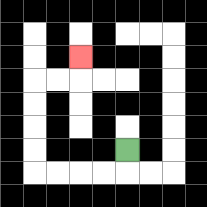{'start': '[5, 6]', 'end': '[3, 2]', 'path_directions': 'D,L,L,L,L,U,U,U,U,R,R,U', 'path_coordinates': '[[5, 6], [5, 7], [4, 7], [3, 7], [2, 7], [1, 7], [1, 6], [1, 5], [1, 4], [1, 3], [2, 3], [3, 3], [3, 2]]'}